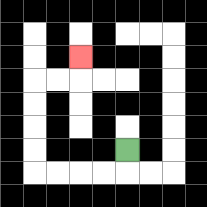{'start': '[5, 6]', 'end': '[3, 2]', 'path_directions': 'D,L,L,L,L,U,U,U,U,R,R,U', 'path_coordinates': '[[5, 6], [5, 7], [4, 7], [3, 7], [2, 7], [1, 7], [1, 6], [1, 5], [1, 4], [1, 3], [2, 3], [3, 3], [3, 2]]'}